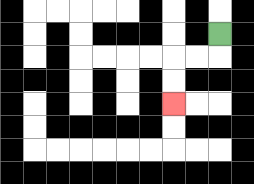{'start': '[9, 1]', 'end': '[7, 4]', 'path_directions': 'D,L,L,D,D', 'path_coordinates': '[[9, 1], [9, 2], [8, 2], [7, 2], [7, 3], [7, 4]]'}